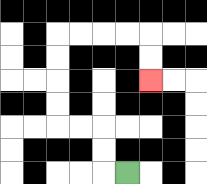{'start': '[5, 7]', 'end': '[6, 3]', 'path_directions': 'L,U,U,L,L,U,U,U,U,R,R,R,R,D,D', 'path_coordinates': '[[5, 7], [4, 7], [4, 6], [4, 5], [3, 5], [2, 5], [2, 4], [2, 3], [2, 2], [2, 1], [3, 1], [4, 1], [5, 1], [6, 1], [6, 2], [6, 3]]'}